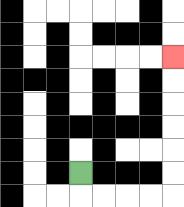{'start': '[3, 7]', 'end': '[7, 2]', 'path_directions': 'D,R,R,R,R,U,U,U,U,U,U', 'path_coordinates': '[[3, 7], [3, 8], [4, 8], [5, 8], [6, 8], [7, 8], [7, 7], [7, 6], [7, 5], [7, 4], [7, 3], [7, 2]]'}